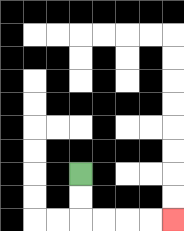{'start': '[3, 7]', 'end': '[7, 9]', 'path_directions': 'D,D,R,R,R,R', 'path_coordinates': '[[3, 7], [3, 8], [3, 9], [4, 9], [5, 9], [6, 9], [7, 9]]'}